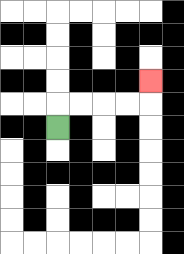{'start': '[2, 5]', 'end': '[6, 3]', 'path_directions': 'U,R,R,R,R,U', 'path_coordinates': '[[2, 5], [2, 4], [3, 4], [4, 4], [5, 4], [6, 4], [6, 3]]'}